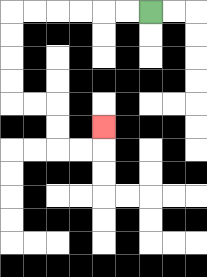{'start': '[6, 0]', 'end': '[4, 5]', 'path_directions': 'L,L,L,L,L,L,D,D,D,D,R,R,D,D,R,R,U', 'path_coordinates': '[[6, 0], [5, 0], [4, 0], [3, 0], [2, 0], [1, 0], [0, 0], [0, 1], [0, 2], [0, 3], [0, 4], [1, 4], [2, 4], [2, 5], [2, 6], [3, 6], [4, 6], [4, 5]]'}